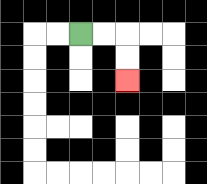{'start': '[3, 1]', 'end': '[5, 3]', 'path_directions': 'R,R,D,D', 'path_coordinates': '[[3, 1], [4, 1], [5, 1], [5, 2], [5, 3]]'}